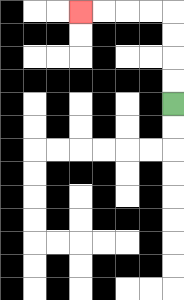{'start': '[7, 4]', 'end': '[3, 0]', 'path_directions': 'U,U,U,U,L,L,L,L', 'path_coordinates': '[[7, 4], [7, 3], [7, 2], [7, 1], [7, 0], [6, 0], [5, 0], [4, 0], [3, 0]]'}